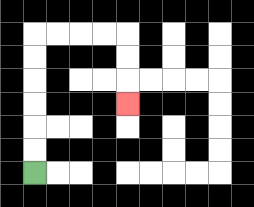{'start': '[1, 7]', 'end': '[5, 4]', 'path_directions': 'U,U,U,U,U,U,R,R,R,R,D,D,D', 'path_coordinates': '[[1, 7], [1, 6], [1, 5], [1, 4], [1, 3], [1, 2], [1, 1], [2, 1], [3, 1], [4, 1], [5, 1], [5, 2], [5, 3], [5, 4]]'}